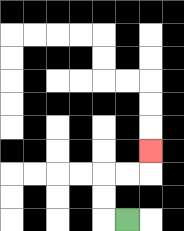{'start': '[5, 9]', 'end': '[6, 6]', 'path_directions': 'L,U,U,R,R,U', 'path_coordinates': '[[5, 9], [4, 9], [4, 8], [4, 7], [5, 7], [6, 7], [6, 6]]'}